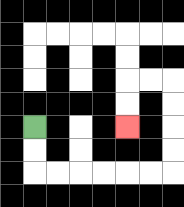{'start': '[1, 5]', 'end': '[5, 5]', 'path_directions': 'D,D,R,R,R,R,R,R,U,U,U,U,L,L,D,D', 'path_coordinates': '[[1, 5], [1, 6], [1, 7], [2, 7], [3, 7], [4, 7], [5, 7], [6, 7], [7, 7], [7, 6], [7, 5], [7, 4], [7, 3], [6, 3], [5, 3], [5, 4], [5, 5]]'}